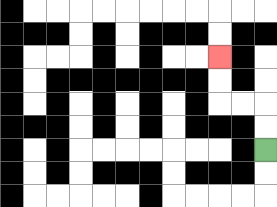{'start': '[11, 6]', 'end': '[9, 2]', 'path_directions': 'U,U,L,L,U,U', 'path_coordinates': '[[11, 6], [11, 5], [11, 4], [10, 4], [9, 4], [9, 3], [9, 2]]'}